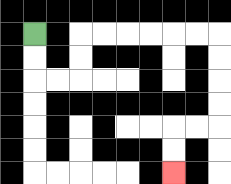{'start': '[1, 1]', 'end': '[7, 7]', 'path_directions': 'D,D,R,R,U,U,R,R,R,R,R,R,D,D,D,D,L,L,D,D', 'path_coordinates': '[[1, 1], [1, 2], [1, 3], [2, 3], [3, 3], [3, 2], [3, 1], [4, 1], [5, 1], [6, 1], [7, 1], [8, 1], [9, 1], [9, 2], [9, 3], [9, 4], [9, 5], [8, 5], [7, 5], [7, 6], [7, 7]]'}